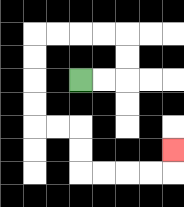{'start': '[3, 3]', 'end': '[7, 6]', 'path_directions': 'R,R,U,U,L,L,L,L,D,D,D,D,R,R,D,D,R,R,R,R,U', 'path_coordinates': '[[3, 3], [4, 3], [5, 3], [5, 2], [5, 1], [4, 1], [3, 1], [2, 1], [1, 1], [1, 2], [1, 3], [1, 4], [1, 5], [2, 5], [3, 5], [3, 6], [3, 7], [4, 7], [5, 7], [6, 7], [7, 7], [7, 6]]'}